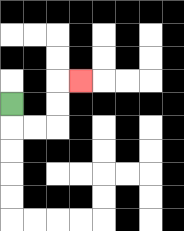{'start': '[0, 4]', 'end': '[3, 3]', 'path_directions': 'D,R,R,U,U,R', 'path_coordinates': '[[0, 4], [0, 5], [1, 5], [2, 5], [2, 4], [2, 3], [3, 3]]'}